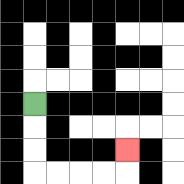{'start': '[1, 4]', 'end': '[5, 6]', 'path_directions': 'D,D,D,R,R,R,R,U', 'path_coordinates': '[[1, 4], [1, 5], [1, 6], [1, 7], [2, 7], [3, 7], [4, 7], [5, 7], [5, 6]]'}